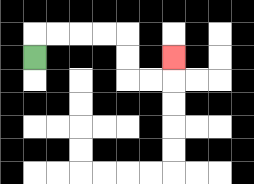{'start': '[1, 2]', 'end': '[7, 2]', 'path_directions': 'U,R,R,R,R,D,D,R,R,U', 'path_coordinates': '[[1, 2], [1, 1], [2, 1], [3, 1], [4, 1], [5, 1], [5, 2], [5, 3], [6, 3], [7, 3], [7, 2]]'}